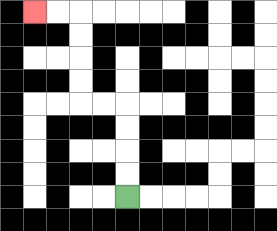{'start': '[5, 8]', 'end': '[1, 0]', 'path_directions': 'U,U,U,U,L,L,U,U,U,U,L,L', 'path_coordinates': '[[5, 8], [5, 7], [5, 6], [5, 5], [5, 4], [4, 4], [3, 4], [3, 3], [3, 2], [3, 1], [3, 0], [2, 0], [1, 0]]'}